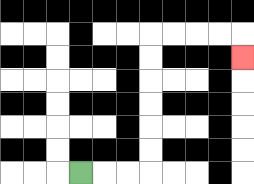{'start': '[3, 7]', 'end': '[10, 2]', 'path_directions': 'R,R,R,U,U,U,U,U,U,R,R,R,R,D', 'path_coordinates': '[[3, 7], [4, 7], [5, 7], [6, 7], [6, 6], [6, 5], [6, 4], [6, 3], [6, 2], [6, 1], [7, 1], [8, 1], [9, 1], [10, 1], [10, 2]]'}